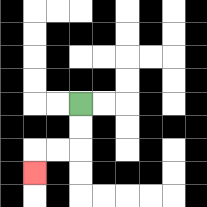{'start': '[3, 4]', 'end': '[1, 7]', 'path_directions': 'D,D,L,L,D', 'path_coordinates': '[[3, 4], [3, 5], [3, 6], [2, 6], [1, 6], [1, 7]]'}